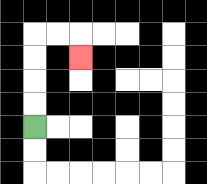{'start': '[1, 5]', 'end': '[3, 2]', 'path_directions': 'U,U,U,U,R,R,D', 'path_coordinates': '[[1, 5], [1, 4], [1, 3], [1, 2], [1, 1], [2, 1], [3, 1], [3, 2]]'}